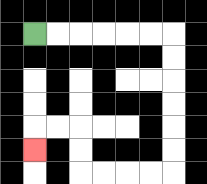{'start': '[1, 1]', 'end': '[1, 6]', 'path_directions': 'R,R,R,R,R,R,D,D,D,D,D,D,L,L,L,L,U,U,L,L,D', 'path_coordinates': '[[1, 1], [2, 1], [3, 1], [4, 1], [5, 1], [6, 1], [7, 1], [7, 2], [7, 3], [7, 4], [7, 5], [7, 6], [7, 7], [6, 7], [5, 7], [4, 7], [3, 7], [3, 6], [3, 5], [2, 5], [1, 5], [1, 6]]'}